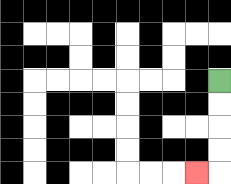{'start': '[9, 3]', 'end': '[8, 7]', 'path_directions': 'D,D,D,D,L', 'path_coordinates': '[[9, 3], [9, 4], [9, 5], [9, 6], [9, 7], [8, 7]]'}